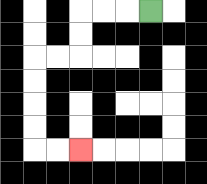{'start': '[6, 0]', 'end': '[3, 6]', 'path_directions': 'L,L,L,D,D,L,L,D,D,D,D,R,R', 'path_coordinates': '[[6, 0], [5, 0], [4, 0], [3, 0], [3, 1], [3, 2], [2, 2], [1, 2], [1, 3], [1, 4], [1, 5], [1, 6], [2, 6], [3, 6]]'}